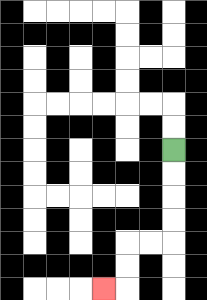{'start': '[7, 6]', 'end': '[4, 12]', 'path_directions': 'D,D,D,D,L,L,D,D,L', 'path_coordinates': '[[7, 6], [7, 7], [7, 8], [7, 9], [7, 10], [6, 10], [5, 10], [5, 11], [5, 12], [4, 12]]'}